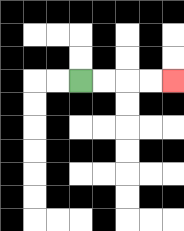{'start': '[3, 3]', 'end': '[7, 3]', 'path_directions': 'R,R,R,R', 'path_coordinates': '[[3, 3], [4, 3], [5, 3], [6, 3], [7, 3]]'}